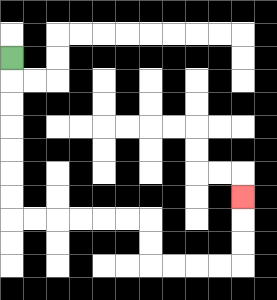{'start': '[0, 2]', 'end': '[10, 8]', 'path_directions': 'D,D,D,D,D,D,D,R,R,R,R,R,R,D,D,R,R,R,R,U,U,U', 'path_coordinates': '[[0, 2], [0, 3], [0, 4], [0, 5], [0, 6], [0, 7], [0, 8], [0, 9], [1, 9], [2, 9], [3, 9], [4, 9], [5, 9], [6, 9], [6, 10], [6, 11], [7, 11], [8, 11], [9, 11], [10, 11], [10, 10], [10, 9], [10, 8]]'}